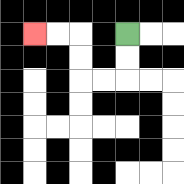{'start': '[5, 1]', 'end': '[1, 1]', 'path_directions': 'D,D,L,L,U,U,L,L', 'path_coordinates': '[[5, 1], [5, 2], [5, 3], [4, 3], [3, 3], [3, 2], [3, 1], [2, 1], [1, 1]]'}